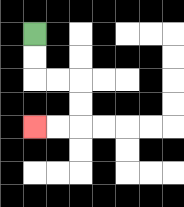{'start': '[1, 1]', 'end': '[1, 5]', 'path_directions': 'D,D,R,R,D,D,L,L', 'path_coordinates': '[[1, 1], [1, 2], [1, 3], [2, 3], [3, 3], [3, 4], [3, 5], [2, 5], [1, 5]]'}